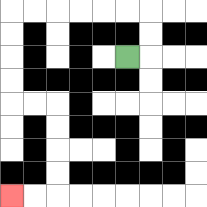{'start': '[5, 2]', 'end': '[0, 8]', 'path_directions': 'R,U,U,L,L,L,L,L,L,D,D,D,D,R,R,D,D,D,D,L,L', 'path_coordinates': '[[5, 2], [6, 2], [6, 1], [6, 0], [5, 0], [4, 0], [3, 0], [2, 0], [1, 0], [0, 0], [0, 1], [0, 2], [0, 3], [0, 4], [1, 4], [2, 4], [2, 5], [2, 6], [2, 7], [2, 8], [1, 8], [0, 8]]'}